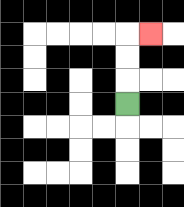{'start': '[5, 4]', 'end': '[6, 1]', 'path_directions': 'U,U,U,R', 'path_coordinates': '[[5, 4], [5, 3], [5, 2], [5, 1], [6, 1]]'}